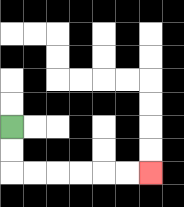{'start': '[0, 5]', 'end': '[6, 7]', 'path_directions': 'D,D,R,R,R,R,R,R', 'path_coordinates': '[[0, 5], [0, 6], [0, 7], [1, 7], [2, 7], [3, 7], [4, 7], [5, 7], [6, 7]]'}